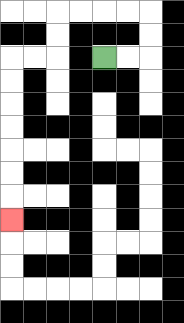{'start': '[4, 2]', 'end': '[0, 9]', 'path_directions': 'R,R,U,U,L,L,L,L,D,D,L,L,D,D,D,D,D,D,D', 'path_coordinates': '[[4, 2], [5, 2], [6, 2], [6, 1], [6, 0], [5, 0], [4, 0], [3, 0], [2, 0], [2, 1], [2, 2], [1, 2], [0, 2], [0, 3], [0, 4], [0, 5], [0, 6], [0, 7], [0, 8], [0, 9]]'}